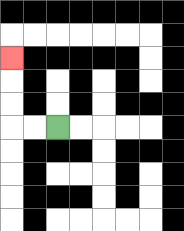{'start': '[2, 5]', 'end': '[0, 2]', 'path_directions': 'L,L,U,U,U', 'path_coordinates': '[[2, 5], [1, 5], [0, 5], [0, 4], [0, 3], [0, 2]]'}